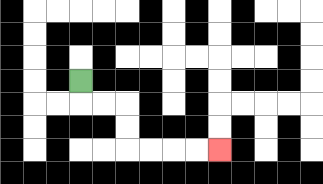{'start': '[3, 3]', 'end': '[9, 6]', 'path_directions': 'D,R,R,D,D,R,R,R,R', 'path_coordinates': '[[3, 3], [3, 4], [4, 4], [5, 4], [5, 5], [5, 6], [6, 6], [7, 6], [8, 6], [9, 6]]'}